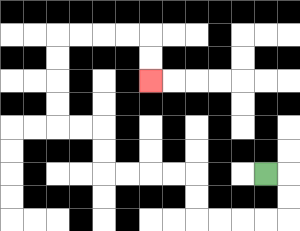{'start': '[11, 7]', 'end': '[6, 3]', 'path_directions': 'R,D,D,L,L,L,L,U,U,L,L,L,L,U,U,L,L,U,U,U,U,R,R,R,R,D,D', 'path_coordinates': '[[11, 7], [12, 7], [12, 8], [12, 9], [11, 9], [10, 9], [9, 9], [8, 9], [8, 8], [8, 7], [7, 7], [6, 7], [5, 7], [4, 7], [4, 6], [4, 5], [3, 5], [2, 5], [2, 4], [2, 3], [2, 2], [2, 1], [3, 1], [4, 1], [5, 1], [6, 1], [6, 2], [6, 3]]'}